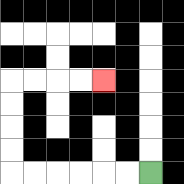{'start': '[6, 7]', 'end': '[4, 3]', 'path_directions': 'L,L,L,L,L,L,U,U,U,U,R,R,R,R', 'path_coordinates': '[[6, 7], [5, 7], [4, 7], [3, 7], [2, 7], [1, 7], [0, 7], [0, 6], [0, 5], [0, 4], [0, 3], [1, 3], [2, 3], [3, 3], [4, 3]]'}